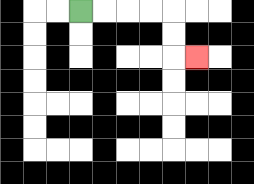{'start': '[3, 0]', 'end': '[8, 2]', 'path_directions': 'R,R,R,R,D,D,R', 'path_coordinates': '[[3, 0], [4, 0], [5, 0], [6, 0], [7, 0], [7, 1], [7, 2], [8, 2]]'}